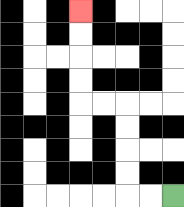{'start': '[7, 8]', 'end': '[3, 0]', 'path_directions': 'L,L,U,U,U,U,L,L,U,U,U,U', 'path_coordinates': '[[7, 8], [6, 8], [5, 8], [5, 7], [5, 6], [5, 5], [5, 4], [4, 4], [3, 4], [3, 3], [3, 2], [3, 1], [3, 0]]'}